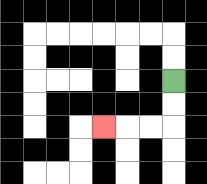{'start': '[7, 3]', 'end': '[4, 5]', 'path_directions': 'D,D,L,L,L', 'path_coordinates': '[[7, 3], [7, 4], [7, 5], [6, 5], [5, 5], [4, 5]]'}